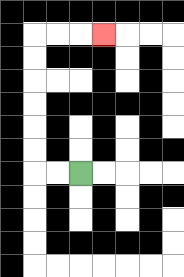{'start': '[3, 7]', 'end': '[4, 1]', 'path_directions': 'L,L,U,U,U,U,U,U,R,R,R', 'path_coordinates': '[[3, 7], [2, 7], [1, 7], [1, 6], [1, 5], [1, 4], [1, 3], [1, 2], [1, 1], [2, 1], [3, 1], [4, 1]]'}